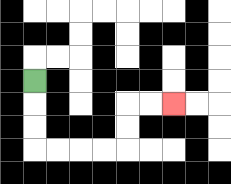{'start': '[1, 3]', 'end': '[7, 4]', 'path_directions': 'D,D,D,R,R,R,R,U,U,R,R', 'path_coordinates': '[[1, 3], [1, 4], [1, 5], [1, 6], [2, 6], [3, 6], [4, 6], [5, 6], [5, 5], [5, 4], [6, 4], [7, 4]]'}